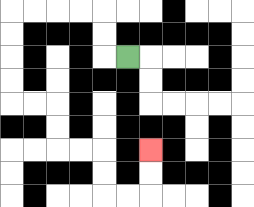{'start': '[5, 2]', 'end': '[6, 6]', 'path_directions': 'L,U,U,L,L,L,L,D,D,D,D,R,R,D,D,R,R,D,D,R,R,U,U', 'path_coordinates': '[[5, 2], [4, 2], [4, 1], [4, 0], [3, 0], [2, 0], [1, 0], [0, 0], [0, 1], [0, 2], [0, 3], [0, 4], [1, 4], [2, 4], [2, 5], [2, 6], [3, 6], [4, 6], [4, 7], [4, 8], [5, 8], [6, 8], [6, 7], [6, 6]]'}